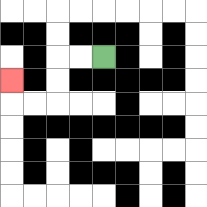{'start': '[4, 2]', 'end': '[0, 3]', 'path_directions': 'L,L,D,D,L,L,U', 'path_coordinates': '[[4, 2], [3, 2], [2, 2], [2, 3], [2, 4], [1, 4], [0, 4], [0, 3]]'}